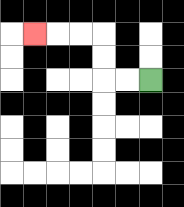{'start': '[6, 3]', 'end': '[1, 1]', 'path_directions': 'L,L,U,U,L,L,L', 'path_coordinates': '[[6, 3], [5, 3], [4, 3], [4, 2], [4, 1], [3, 1], [2, 1], [1, 1]]'}